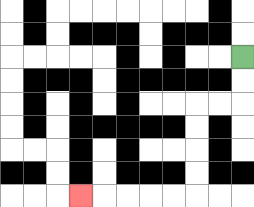{'start': '[10, 2]', 'end': '[3, 8]', 'path_directions': 'D,D,L,L,D,D,D,D,L,L,L,L,L', 'path_coordinates': '[[10, 2], [10, 3], [10, 4], [9, 4], [8, 4], [8, 5], [8, 6], [8, 7], [8, 8], [7, 8], [6, 8], [5, 8], [4, 8], [3, 8]]'}